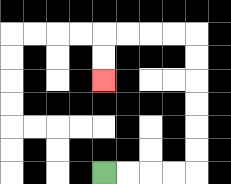{'start': '[4, 7]', 'end': '[4, 3]', 'path_directions': 'R,R,R,R,U,U,U,U,U,U,L,L,L,L,D,D', 'path_coordinates': '[[4, 7], [5, 7], [6, 7], [7, 7], [8, 7], [8, 6], [8, 5], [8, 4], [8, 3], [8, 2], [8, 1], [7, 1], [6, 1], [5, 1], [4, 1], [4, 2], [4, 3]]'}